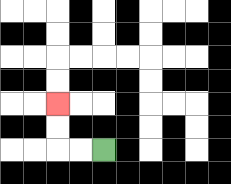{'start': '[4, 6]', 'end': '[2, 4]', 'path_directions': 'L,L,U,U', 'path_coordinates': '[[4, 6], [3, 6], [2, 6], [2, 5], [2, 4]]'}